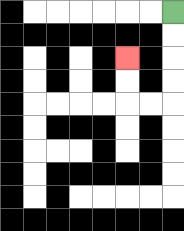{'start': '[7, 0]', 'end': '[5, 2]', 'path_directions': 'D,D,D,D,L,L,U,U', 'path_coordinates': '[[7, 0], [7, 1], [7, 2], [7, 3], [7, 4], [6, 4], [5, 4], [5, 3], [5, 2]]'}